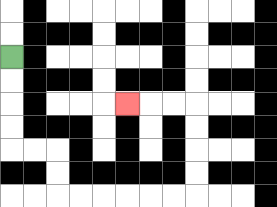{'start': '[0, 2]', 'end': '[5, 4]', 'path_directions': 'D,D,D,D,R,R,D,D,R,R,R,R,R,R,U,U,U,U,L,L,L', 'path_coordinates': '[[0, 2], [0, 3], [0, 4], [0, 5], [0, 6], [1, 6], [2, 6], [2, 7], [2, 8], [3, 8], [4, 8], [5, 8], [6, 8], [7, 8], [8, 8], [8, 7], [8, 6], [8, 5], [8, 4], [7, 4], [6, 4], [5, 4]]'}